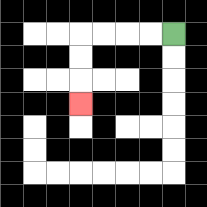{'start': '[7, 1]', 'end': '[3, 4]', 'path_directions': 'L,L,L,L,D,D,D', 'path_coordinates': '[[7, 1], [6, 1], [5, 1], [4, 1], [3, 1], [3, 2], [3, 3], [3, 4]]'}